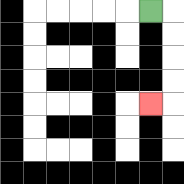{'start': '[6, 0]', 'end': '[6, 4]', 'path_directions': 'R,D,D,D,D,L', 'path_coordinates': '[[6, 0], [7, 0], [7, 1], [7, 2], [7, 3], [7, 4], [6, 4]]'}